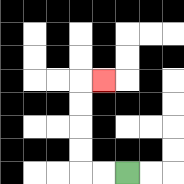{'start': '[5, 7]', 'end': '[4, 3]', 'path_directions': 'L,L,U,U,U,U,R', 'path_coordinates': '[[5, 7], [4, 7], [3, 7], [3, 6], [3, 5], [3, 4], [3, 3], [4, 3]]'}